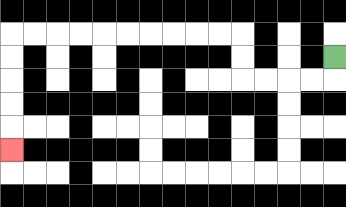{'start': '[14, 2]', 'end': '[0, 6]', 'path_directions': 'D,L,L,L,L,U,U,L,L,L,L,L,L,L,L,L,L,D,D,D,D,D', 'path_coordinates': '[[14, 2], [14, 3], [13, 3], [12, 3], [11, 3], [10, 3], [10, 2], [10, 1], [9, 1], [8, 1], [7, 1], [6, 1], [5, 1], [4, 1], [3, 1], [2, 1], [1, 1], [0, 1], [0, 2], [0, 3], [0, 4], [0, 5], [0, 6]]'}